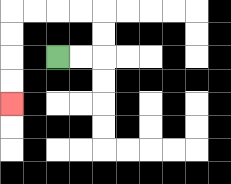{'start': '[2, 2]', 'end': '[0, 4]', 'path_directions': 'R,R,U,U,L,L,L,L,D,D,D,D', 'path_coordinates': '[[2, 2], [3, 2], [4, 2], [4, 1], [4, 0], [3, 0], [2, 0], [1, 0], [0, 0], [0, 1], [0, 2], [0, 3], [0, 4]]'}